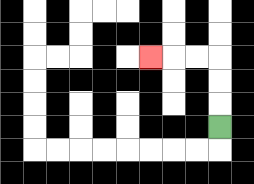{'start': '[9, 5]', 'end': '[6, 2]', 'path_directions': 'U,U,U,L,L,L', 'path_coordinates': '[[9, 5], [9, 4], [9, 3], [9, 2], [8, 2], [7, 2], [6, 2]]'}